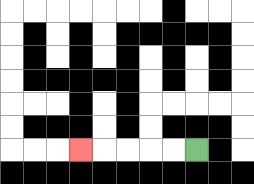{'start': '[8, 6]', 'end': '[3, 6]', 'path_directions': 'L,L,L,L,L', 'path_coordinates': '[[8, 6], [7, 6], [6, 6], [5, 6], [4, 6], [3, 6]]'}